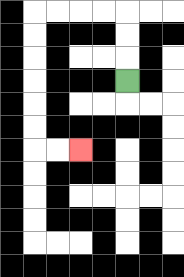{'start': '[5, 3]', 'end': '[3, 6]', 'path_directions': 'U,U,U,L,L,L,L,D,D,D,D,D,D,R,R', 'path_coordinates': '[[5, 3], [5, 2], [5, 1], [5, 0], [4, 0], [3, 0], [2, 0], [1, 0], [1, 1], [1, 2], [1, 3], [1, 4], [1, 5], [1, 6], [2, 6], [3, 6]]'}